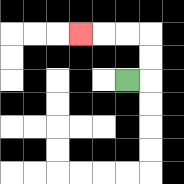{'start': '[5, 3]', 'end': '[3, 1]', 'path_directions': 'R,U,U,L,L,L', 'path_coordinates': '[[5, 3], [6, 3], [6, 2], [6, 1], [5, 1], [4, 1], [3, 1]]'}